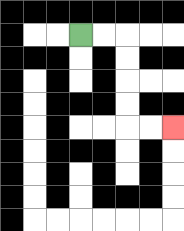{'start': '[3, 1]', 'end': '[7, 5]', 'path_directions': 'R,R,D,D,D,D,R,R', 'path_coordinates': '[[3, 1], [4, 1], [5, 1], [5, 2], [5, 3], [5, 4], [5, 5], [6, 5], [7, 5]]'}